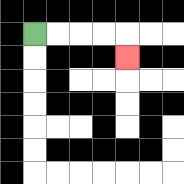{'start': '[1, 1]', 'end': '[5, 2]', 'path_directions': 'R,R,R,R,D', 'path_coordinates': '[[1, 1], [2, 1], [3, 1], [4, 1], [5, 1], [5, 2]]'}